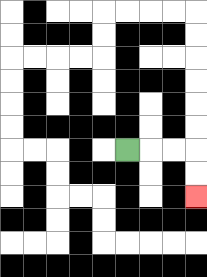{'start': '[5, 6]', 'end': '[8, 8]', 'path_directions': 'R,R,R,D,D', 'path_coordinates': '[[5, 6], [6, 6], [7, 6], [8, 6], [8, 7], [8, 8]]'}